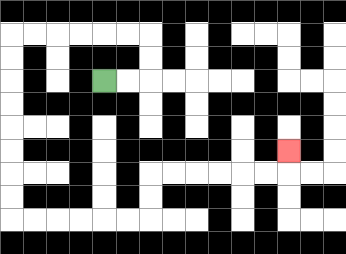{'start': '[4, 3]', 'end': '[12, 6]', 'path_directions': 'R,R,U,U,L,L,L,L,L,L,D,D,D,D,D,D,D,D,R,R,R,R,R,R,U,U,R,R,R,R,R,R,U', 'path_coordinates': '[[4, 3], [5, 3], [6, 3], [6, 2], [6, 1], [5, 1], [4, 1], [3, 1], [2, 1], [1, 1], [0, 1], [0, 2], [0, 3], [0, 4], [0, 5], [0, 6], [0, 7], [0, 8], [0, 9], [1, 9], [2, 9], [3, 9], [4, 9], [5, 9], [6, 9], [6, 8], [6, 7], [7, 7], [8, 7], [9, 7], [10, 7], [11, 7], [12, 7], [12, 6]]'}